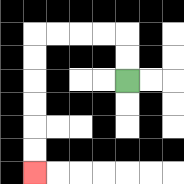{'start': '[5, 3]', 'end': '[1, 7]', 'path_directions': 'U,U,L,L,L,L,D,D,D,D,D,D', 'path_coordinates': '[[5, 3], [5, 2], [5, 1], [4, 1], [3, 1], [2, 1], [1, 1], [1, 2], [1, 3], [1, 4], [1, 5], [1, 6], [1, 7]]'}